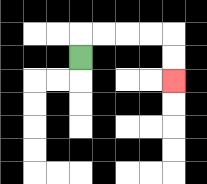{'start': '[3, 2]', 'end': '[7, 3]', 'path_directions': 'U,R,R,R,R,D,D', 'path_coordinates': '[[3, 2], [3, 1], [4, 1], [5, 1], [6, 1], [7, 1], [7, 2], [7, 3]]'}